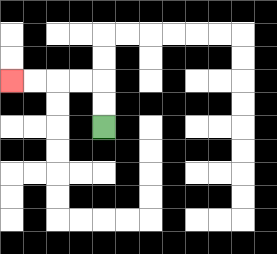{'start': '[4, 5]', 'end': '[0, 3]', 'path_directions': 'U,U,L,L,L,L', 'path_coordinates': '[[4, 5], [4, 4], [4, 3], [3, 3], [2, 3], [1, 3], [0, 3]]'}